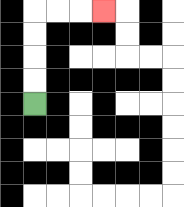{'start': '[1, 4]', 'end': '[4, 0]', 'path_directions': 'U,U,U,U,R,R,R', 'path_coordinates': '[[1, 4], [1, 3], [1, 2], [1, 1], [1, 0], [2, 0], [3, 0], [4, 0]]'}